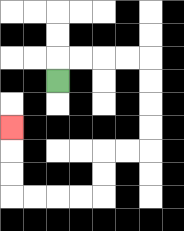{'start': '[2, 3]', 'end': '[0, 5]', 'path_directions': 'U,R,R,R,R,D,D,D,D,L,L,D,D,L,L,L,L,U,U,U', 'path_coordinates': '[[2, 3], [2, 2], [3, 2], [4, 2], [5, 2], [6, 2], [6, 3], [6, 4], [6, 5], [6, 6], [5, 6], [4, 6], [4, 7], [4, 8], [3, 8], [2, 8], [1, 8], [0, 8], [0, 7], [0, 6], [0, 5]]'}